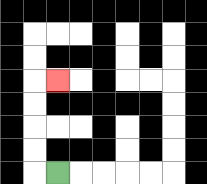{'start': '[2, 7]', 'end': '[2, 3]', 'path_directions': 'L,U,U,U,U,R', 'path_coordinates': '[[2, 7], [1, 7], [1, 6], [1, 5], [1, 4], [1, 3], [2, 3]]'}